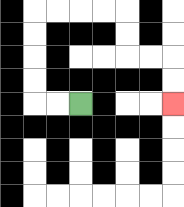{'start': '[3, 4]', 'end': '[7, 4]', 'path_directions': 'L,L,U,U,U,U,R,R,R,R,D,D,R,R,D,D', 'path_coordinates': '[[3, 4], [2, 4], [1, 4], [1, 3], [1, 2], [1, 1], [1, 0], [2, 0], [3, 0], [4, 0], [5, 0], [5, 1], [5, 2], [6, 2], [7, 2], [7, 3], [7, 4]]'}